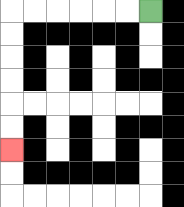{'start': '[6, 0]', 'end': '[0, 6]', 'path_directions': 'L,L,L,L,L,L,D,D,D,D,D,D', 'path_coordinates': '[[6, 0], [5, 0], [4, 0], [3, 0], [2, 0], [1, 0], [0, 0], [0, 1], [0, 2], [0, 3], [0, 4], [0, 5], [0, 6]]'}